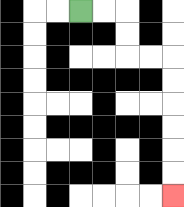{'start': '[3, 0]', 'end': '[7, 8]', 'path_directions': 'R,R,D,D,R,R,D,D,D,D,D,D', 'path_coordinates': '[[3, 0], [4, 0], [5, 0], [5, 1], [5, 2], [6, 2], [7, 2], [7, 3], [7, 4], [7, 5], [7, 6], [7, 7], [7, 8]]'}